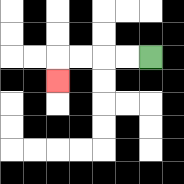{'start': '[6, 2]', 'end': '[2, 3]', 'path_directions': 'L,L,L,L,D', 'path_coordinates': '[[6, 2], [5, 2], [4, 2], [3, 2], [2, 2], [2, 3]]'}